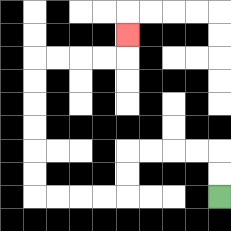{'start': '[9, 8]', 'end': '[5, 1]', 'path_directions': 'U,U,L,L,L,L,D,D,L,L,L,L,U,U,U,U,U,U,R,R,R,R,U', 'path_coordinates': '[[9, 8], [9, 7], [9, 6], [8, 6], [7, 6], [6, 6], [5, 6], [5, 7], [5, 8], [4, 8], [3, 8], [2, 8], [1, 8], [1, 7], [1, 6], [1, 5], [1, 4], [1, 3], [1, 2], [2, 2], [3, 2], [4, 2], [5, 2], [5, 1]]'}